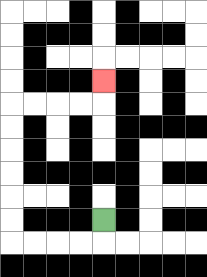{'start': '[4, 9]', 'end': '[4, 3]', 'path_directions': 'D,L,L,L,L,U,U,U,U,U,U,R,R,R,R,U', 'path_coordinates': '[[4, 9], [4, 10], [3, 10], [2, 10], [1, 10], [0, 10], [0, 9], [0, 8], [0, 7], [0, 6], [0, 5], [0, 4], [1, 4], [2, 4], [3, 4], [4, 4], [4, 3]]'}